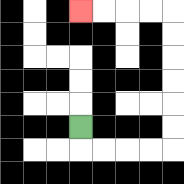{'start': '[3, 5]', 'end': '[3, 0]', 'path_directions': 'D,R,R,R,R,U,U,U,U,U,U,L,L,L,L', 'path_coordinates': '[[3, 5], [3, 6], [4, 6], [5, 6], [6, 6], [7, 6], [7, 5], [7, 4], [7, 3], [7, 2], [7, 1], [7, 0], [6, 0], [5, 0], [4, 0], [3, 0]]'}